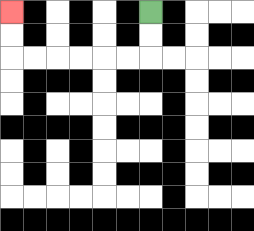{'start': '[6, 0]', 'end': '[0, 0]', 'path_directions': 'D,D,L,L,L,L,L,L,U,U', 'path_coordinates': '[[6, 0], [6, 1], [6, 2], [5, 2], [4, 2], [3, 2], [2, 2], [1, 2], [0, 2], [0, 1], [0, 0]]'}